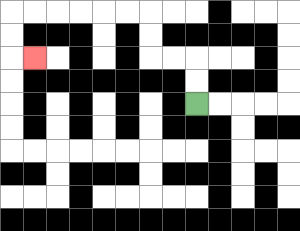{'start': '[8, 4]', 'end': '[1, 2]', 'path_directions': 'U,U,L,L,U,U,L,L,L,L,L,L,D,D,R', 'path_coordinates': '[[8, 4], [8, 3], [8, 2], [7, 2], [6, 2], [6, 1], [6, 0], [5, 0], [4, 0], [3, 0], [2, 0], [1, 0], [0, 0], [0, 1], [0, 2], [1, 2]]'}